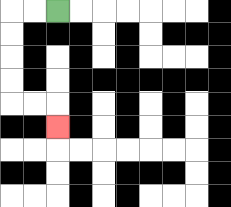{'start': '[2, 0]', 'end': '[2, 5]', 'path_directions': 'L,L,D,D,D,D,R,R,D', 'path_coordinates': '[[2, 0], [1, 0], [0, 0], [0, 1], [0, 2], [0, 3], [0, 4], [1, 4], [2, 4], [2, 5]]'}